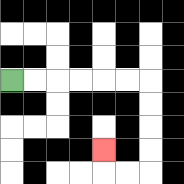{'start': '[0, 3]', 'end': '[4, 6]', 'path_directions': 'R,R,R,R,R,R,D,D,D,D,L,L,U', 'path_coordinates': '[[0, 3], [1, 3], [2, 3], [3, 3], [4, 3], [5, 3], [6, 3], [6, 4], [6, 5], [6, 6], [6, 7], [5, 7], [4, 7], [4, 6]]'}